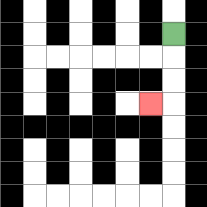{'start': '[7, 1]', 'end': '[6, 4]', 'path_directions': 'D,D,D,L', 'path_coordinates': '[[7, 1], [7, 2], [7, 3], [7, 4], [6, 4]]'}